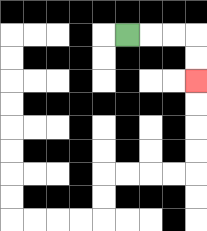{'start': '[5, 1]', 'end': '[8, 3]', 'path_directions': 'R,R,R,D,D', 'path_coordinates': '[[5, 1], [6, 1], [7, 1], [8, 1], [8, 2], [8, 3]]'}